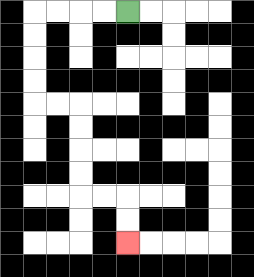{'start': '[5, 0]', 'end': '[5, 10]', 'path_directions': 'L,L,L,L,D,D,D,D,R,R,D,D,D,D,R,R,D,D', 'path_coordinates': '[[5, 0], [4, 0], [3, 0], [2, 0], [1, 0], [1, 1], [1, 2], [1, 3], [1, 4], [2, 4], [3, 4], [3, 5], [3, 6], [3, 7], [3, 8], [4, 8], [5, 8], [5, 9], [5, 10]]'}